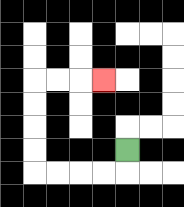{'start': '[5, 6]', 'end': '[4, 3]', 'path_directions': 'D,L,L,L,L,U,U,U,U,R,R,R', 'path_coordinates': '[[5, 6], [5, 7], [4, 7], [3, 7], [2, 7], [1, 7], [1, 6], [1, 5], [1, 4], [1, 3], [2, 3], [3, 3], [4, 3]]'}